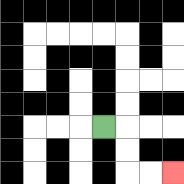{'start': '[4, 5]', 'end': '[7, 7]', 'path_directions': 'R,D,D,R,R', 'path_coordinates': '[[4, 5], [5, 5], [5, 6], [5, 7], [6, 7], [7, 7]]'}